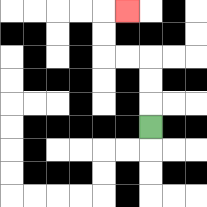{'start': '[6, 5]', 'end': '[5, 0]', 'path_directions': 'U,U,U,L,L,U,U,R', 'path_coordinates': '[[6, 5], [6, 4], [6, 3], [6, 2], [5, 2], [4, 2], [4, 1], [4, 0], [5, 0]]'}